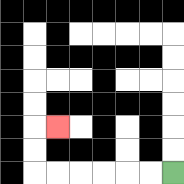{'start': '[7, 7]', 'end': '[2, 5]', 'path_directions': 'L,L,L,L,L,L,U,U,R', 'path_coordinates': '[[7, 7], [6, 7], [5, 7], [4, 7], [3, 7], [2, 7], [1, 7], [1, 6], [1, 5], [2, 5]]'}